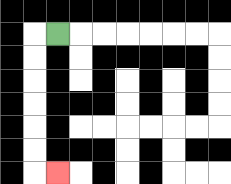{'start': '[2, 1]', 'end': '[2, 7]', 'path_directions': 'L,D,D,D,D,D,D,R', 'path_coordinates': '[[2, 1], [1, 1], [1, 2], [1, 3], [1, 4], [1, 5], [1, 6], [1, 7], [2, 7]]'}